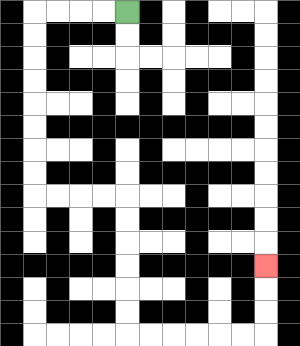{'start': '[5, 0]', 'end': '[11, 11]', 'path_directions': 'L,L,L,L,D,D,D,D,D,D,D,D,R,R,R,R,D,D,D,D,D,D,R,R,R,R,R,R,U,U,U', 'path_coordinates': '[[5, 0], [4, 0], [3, 0], [2, 0], [1, 0], [1, 1], [1, 2], [1, 3], [1, 4], [1, 5], [1, 6], [1, 7], [1, 8], [2, 8], [3, 8], [4, 8], [5, 8], [5, 9], [5, 10], [5, 11], [5, 12], [5, 13], [5, 14], [6, 14], [7, 14], [8, 14], [9, 14], [10, 14], [11, 14], [11, 13], [11, 12], [11, 11]]'}